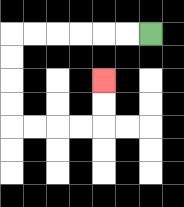{'start': '[6, 1]', 'end': '[4, 3]', 'path_directions': 'L,L,L,L,L,L,D,D,D,D,R,R,R,R,U,U', 'path_coordinates': '[[6, 1], [5, 1], [4, 1], [3, 1], [2, 1], [1, 1], [0, 1], [0, 2], [0, 3], [0, 4], [0, 5], [1, 5], [2, 5], [3, 5], [4, 5], [4, 4], [4, 3]]'}